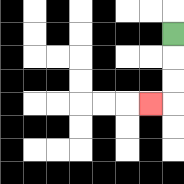{'start': '[7, 1]', 'end': '[6, 4]', 'path_directions': 'D,D,D,L', 'path_coordinates': '[[7, 1], [7, 2], [7, 3], [7, 4], [6, 4]]'}